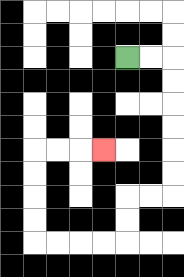{'start': '[5, 2]', 'end': '[4, 6]', 'path_directions': 'R,R,D,D,D,D,D,D,L,L,D,D,L,L,L,L,U,U,U,U,R,R,R', 'path_coordinates': '[[5, 2], [6, 2], [7, 2], [7, 3], [7, 4], [7, 5], [7, 6], [7, 7], [7, 8], [6, 8], [5, 8], [5, 9], [5, 10], [4, 10], [3, 10], [2, 10], [1, 10], [1, 9], [1, 8], [1, 7], [1, 6], [2, 6], [3, 6], [4, 6]]'}